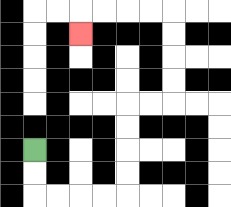{'start': '[1, 6]', 'end': '[3, 1]', 'path_directions': 'D,D,R,R,R,R,U,U,U,U,R,R,U,U,U,U,L,L,L,L,D', 'path_coordinates': '[[1, 6], [1, 7], [1, 8], [2, 8], [3, 8], [4, 8], [5, 8], [5, 7], [5, 6], [5, 5], [5, 4], [6, 4], [7, 4], [7, 3], [7, 2], [7, 1], [7, 0], [6, 0], [5, 0], [4, 0], [3, 0], [3, 1]]'}